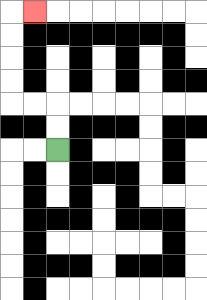{'start': '[2, 6]', 'end': '[1, 0]', 'path_directions': 'U,U,L,L,U,U,U,U,R', 'path_coordinates': '[[2, 6], [2, 5], [2, 4], [1, 4], [0, 4], [0, 3], [0, 2], [0, 1], [0, 0], [1, 0]]'}